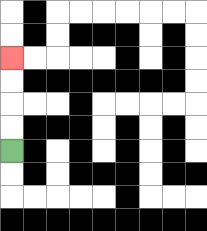{'start': '[0, 6]', 'end': '[0, 2]', 'path_directions': 'U,U,U,U', 'path_coordinates': '[[0, 6], [0, 5], [0, 4], [0, 3], [0, 2]]'}